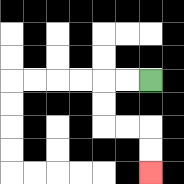{'start': '[6, 3]', 'end': '[6, 7]', 'path_directions': 'L,L,D,D,R,R,D,D', 'path_coordinates': '[[6, 3], [5, 3], [4, 3], [4, 4], [4, 5], [5, 5], [6, 5], [6, 6], [6, 7]]'}